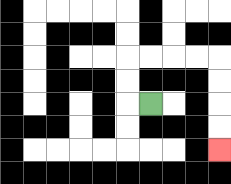{'start': '[6, 4]', 'end': '[9, 6]', 'path_directions': 'L,U,U,R,R,R,R,D,D,D,D', 'path_coordinates': '[[6, 4], [5, 4], [5, 3], [5, 2], [6, 2], [7, 2], [8, 2], [9, 2], [9, 3], [9, 4], [9, 5], [9, 6]]'}